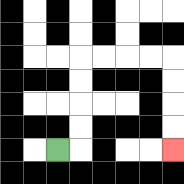{'start': '[2, 6]', 'end': '[7, 6]', 'path_directions': 'R,U,U,U,U,R,R,R,R,D,D,D,D', 'path_coordinates': '[[2, 6], [3, 6], [3, 5], [3, 4], [3, 3], [3, 2], [4, 2], [5, 2], [6, 2], [7, 2], [7, 3], [7, 4], [7, 5], [7, 6]]'}